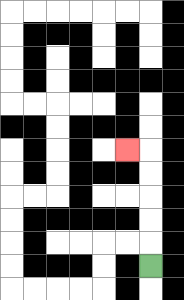{'start': '[6, 11]', 'end': '[5, 6]', 'path_directions': 'U,U,U,U,U,L', 'path_coordinates': '[[6, 11], [6, 10], [6, 9], [6, 8], [6, 7], [6, 6], [5, 6]]'}